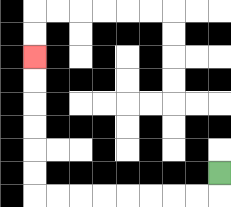{'start': '[9, 7]', 'end': '[1, 2]', 'path_directions': 'D,L,L,L,L,L,L,L,L,U,U,U,U,U,U', 'path_coordinates': '[[9, 7], [9, 8], [8, 8], [7, 8], [6, 8], [5, 8], [4, 8], [3, 8], [2, 8], [1, 8], [1, 7], [1, 6], [1, 5], [1, 4], [1, 3], [1, 2]]'}